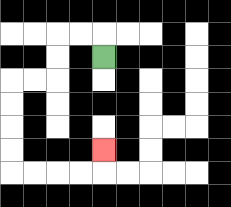{'start': '[4, 2]', 'end': '[4, 6]', 'path_directions': 'U,L,L,D,D,L,L,D,D,D,D,R,R,R,R,U', 'path_coordinates': '[[4, 2], [4, 1], [3, 1], [2, 1], [2, 2], [2, 3], [1, 3], [0, 3], [0, 4], [0, 5], [0, 6], [0, 7], [1, 7], [2, 7], [3, 7], [4, 7], [4, 6]]'}